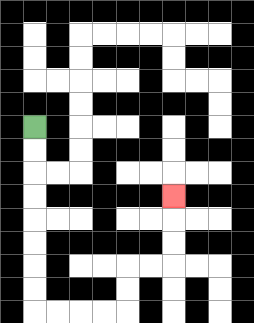{'start': '[1, 5]', 'end': '[7, 8]', 'path_directions': 'D,D,D,D,D,D,D,D,R,R,R,R,U,U,R,R,U,U,U', 'path_coordinates': '[[1, 5], [1, 6], [1, 7], [1, 8], [1, 9], [1, 10], [1, 11], [1, 12], [1, 13], [2, 13], [3, 13], [4, 13], [5, 13], [5, 12], [5, 11], [6, 11], [7, 11], [7, 10], [7, 9], [7, 8]]'}